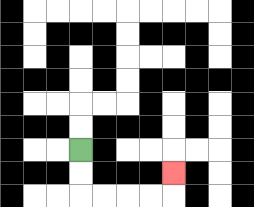{'start': '[3, 6]', 'end': '[7, 7]', 'path_directions': 'D,D,R,R,R,R,U', 'path_coordinates': '[[3, 6], [3, 7], [3, 8], [4, 8], [5, 8], [6, 8], [7, 8], [7, 7]]'}